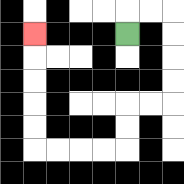{'start': '[5, 1]', 'end': '[1, 1]', 'path_directions': 'U,R,R,D,D,D,D,L,L,D,D,L,L,L,L,U,U,U,U,U', 'path_coordinates': '[[5, 1], [5, 0], [6, 0], [7, 0], [7, 1], [7, 2], [7, 3], [7, 4], [6, 4], [5, 4], [5, 5], [5, 6], [4, 6], [3, 6], [2, 6], [1, 6], [1, 5], [1, 4], [1, 3], [1, 2], [1, 1]]'}